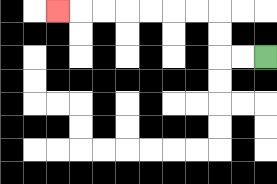{'start': '[11, 2]', 'end': '[2, 0]', 'path_directions': 'L,L,U,U,L,L,L,L,L,L,L', 'path_coordinates': '[[11, 2], [10, 2], [9, 2], [9, 1], [9, 0], [8, 0], [7, 0], [6, 0], [5, 0], [4, 0], [3, 0], [2, 0]]'}